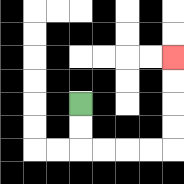{'start': '[3, 4]', 'end': '[7, 2]', 'path_directions': 'D,D,R,R,R,R,U,U,U,U', 'path_coordinates': '[[3, 4], [3, 5], [3, 6], [4, 6], [5, 6], [6, 6], [7, 6], [7, 5], [7, 4], [7, 3], [7, 2]]'}